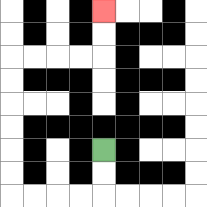{'start': '[4, 6]', 'end': '[4, 0]', 'path_directions': 'D,D,L,L,L,L,U,U,U,U,U,U,R,R,R,R,U,U', 'path_coordinates': '[[4, 6], [4, 7], [4, 8], [3, 8], [2, 8], [1, 8], [0, 8], [0, 7], [0, 6], [0, 5], [0, 4], [0, 3], [0, 2], [1, 2], [2, 2], [3, 2], [4, 2], [4, 1], [4, 0]]'}